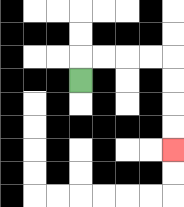{'start': '[3, 3]', 'end': '[7, 6]', 'path_directions': 'U,R,R,R,R,D,D,D,D', 'path_coordinates': '[[3, 3], [3, 2], [4, 2], [5, 2], [6, 2], [7, 2], [7, 3], [7, 4], [7, 5], [7, 6]]'}